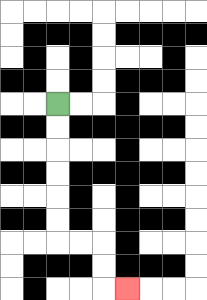{'start': '[2, 4]', 'end': '[5, 12]', 'path_directions': 'D,D,D,D,D,D,R,R,D,D,R', 'path_coordinates': '[[2, 4], [2, 5], [2, 6], [2, 7], [2, 8], [2, 9], [2, 10], [3, 10], [4, 10], [4, 11], [4, 12], [5, 12]]'}